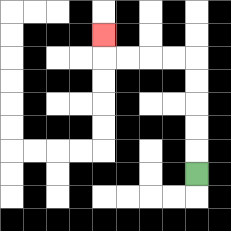{'start': '[8, 7]', 'end': '[4, 1]', 'path_directions': 'U,U,U,U,U,L,L,L,L,U', 'path_coordinates': '[[8, 7], [8, 6], [8, 5], [8, 4], [8, 3], [8, 2], [7, 2], [6, 2], [5, 2], [4, 2], [4, 1]]'}